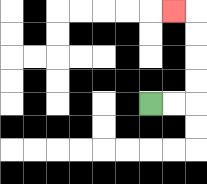{'start': '[6, 4]', 'end': '[7, 0]', 'path_directions': 'R,R,U,U,U,U,L', 'path_coordinates': '[[6, 4], [7, 4], [8, 4], [8, 3], [8, 2], [8, 1], [8, 0], [7, 0]]'}